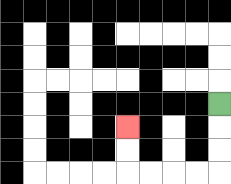{'start': '[9, 4]', 'end': '[5, 5]', 'path_directions': 'D,D,D,L,L,L,L,U,U', 'path_coordinates': '[[9, 4], [9, 5], [9, 6], [9, 7], [8, 7], [7, 7], [6, 7], [5, 7], [5, 6], [5, 5]]'}